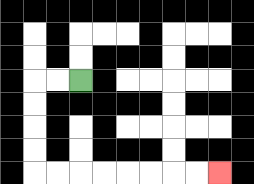{'start': '[3, 3]', 'end': '[9, 7]', 'path_directions': 'L,L,D,D,D,D,R,R,R,R,R,R,R,R', 'path_coordinates': '[[3, 3], [2, 3], [1, 3], [1, 4], [1, 5], [1, 6], [1, 7], [2, 7], [3, 7], [4, 7], [5, 7], [6, 7], [7, 7], [8, 7], [9, 7]]'}